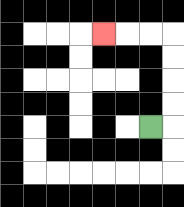{'start': '[6, 5]', 'end': '[4, 1]', 'path_directions': 'R,U,U,U,U,L,L,L', 'path_coordinates': '[[6, 5], [7, 5], [7, 4], [7, 3], [7, 2], [7, 1], [6, 1], [5, 1], [4, 1]]'}